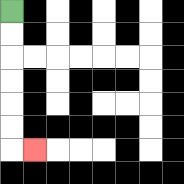{'start': '[0, 0]', 'end': '[1, 6]', 'path_directions': 'D,D,D,D,D,D,R', 'path_coordinates': '[[0, 0], [0, 1], [0, 2], [0, 3], [0, 4], [0, 5], [0, 6], [1, 6]]'}